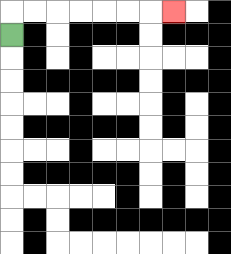{'start': '[0, 1]', 'end': '[7, 0]', 'path_directions': 'U,R,R,R,R,R,R,R', 'path_coordinates': '[[0, 1], [0, 0], [1, 0], [2, 0], [3, 0], [4, 0], [5, 0], [6, 0], [7, 0]]'}